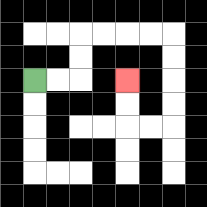{'start': '[1, 3]', 'end': '[5, 3]', 'path_directions': 'R,R,U,U,R,R,R,R,D,D,D,D,L,L,U,U', 'path_coordinates': '[[1, 3], [2, 3], [3, 3], [3, 2], [3, 1], [4, 1], [5, 1], [6, 1], [7, 1], [7, 2], [7, 3], [7, 4], [7, 5], [6, 5], [5, 5], [5, 4], [5, 3]]'}